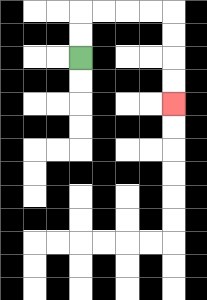{'start': '[3, 2]', 'end': '[7, 4]', 'path_directions': 'U,U,R,R,R,R,D,D,D,D', 'path_coordinates': '[[3, 2], [3, 1], [3, 0], [4, 0], [5, 0], [6, 0], [7, 0], [7, 1], [7, 2], [7, 3], [7, 4]]'}